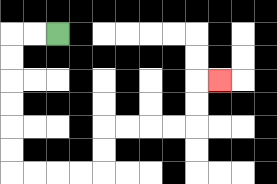{'start': '[2, 1]', 'end': '[9, 3]', 'path_directions': 'L,L,D,D,D,D,D,D,R,R,R,R,U,U,R,R,R,R,U,U,R', 'path_coordinates': '[[2, 1], [1, 1], [0, 1], [0, 2], [0, 3], [0, 4], [0, 5], [0, 6], [0, 7], [1, 7], [2, 7], [3, 7], [4, 7], [4, 6], [4, 5], [5, 5], [6, 5], [7, 5], [8, 5], [8, 4], [8, 3], [9, 3]]'}